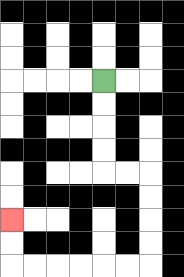{'start': '[4, 3]', 'end': '[0, 9]', 'path_directions': 'D,D,D,D,R,R,D,D,D,D,L,L,L,L,L,L,U,U', 'path_coordinates': '[[4, 3], [4, 4], [4, 5], [4, 6], [4, 7], [5, 7], [6, 7], [6, 8], [6, 9], [6, 10], [6, 11], [5, 11], [4, 11], [3, 11], [2, 11], [1, 11], [0, 11], [0, 10], [0, 9]]'}